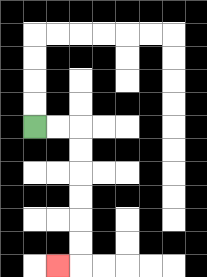{'start': '[1, 5]', 'end': '[2, 11]', 'path_directions': 'R,R,D,D,D,D,D,D,L', 'path_coordinates': '[[1, 5], [2, 5], [3, 5], [3, 6], [3, 7], [3, 8], [3, 9], [3, 10], [3, 11], [2, 11]]'}